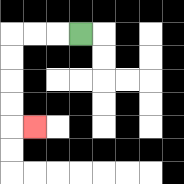{'start': '[3, 1]', 'end': '[1, 5]', 'path_directions': 'L,L,L,D,D,D,D,R', 'path_coordinates': '[[3, 1], [2, 1], [1, 1], [0, 1], [0, 2], [0, 3], [0, 4], [0, 5], [1, 5]]'}